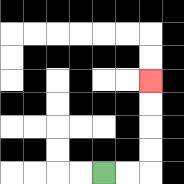{'start': '[4, 7]', 'end': '[6, 3]', 'path_directions': 'R,R,U,U,U,U', 'path_coordinates': '[[4, 7], [5, 7], [6, 7], [6, 6], [6, 5], [6, 4], [6, 3]]'}